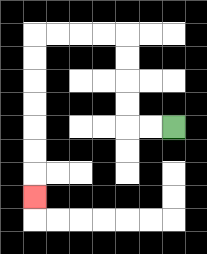{'start': '[7, 5]', 'end': '[1, 8]', 'path_directions': 'L,L,U,U,U,U,L,L,L,L,D,D,D,D,D,D,D', 'path_coordinates': '[[7, 5], [6, 5], [5, 5], [5, 4], [5, 3], [5, 2], [5, 1], [4, 1], [3, 1], [2, 1], [1, 1], [1, 2], [1, 3], [1, 4], [1, 5], [1, 6], [1, 7], [1, 8]]'}